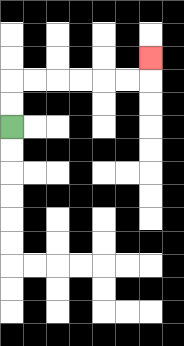{'start': '[0, 5]', 'end': '[6, 2]', 'path_directions': 'U,U,R,R,R,R,R,R,U', 'path_coordinates': '[[0, 5], [0, 4], [0, 3], [1, 3], [2, 3], [3, 3], [4, 3], [5, 3], [6, 3], [6, 2]]'}